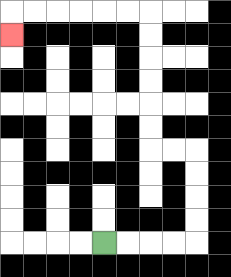{'start': '[4, 10]', 'end': '[0, 1]', 'path_directions': 'R,R,R,R,U,U,U,U,L,L,U,U,U,U,U,U,L,L,L,L,L,L,D', 'path_coordinates': '[[4, 10], [5, 10], [6, 10], [7, 10], [8, 10], [8, 9], [8, 8], [8, 7], [8, 6], [7, 6], [6, 6], [6, 5], [6, 4], [6, 3], [6, 2], [6, 1], [6, 0], [5, 0], [4, 0], [3, 0], [2, 0], [1, 0], [0, 0], [0, 1]]'}